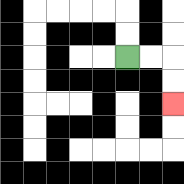{'start': '[5, 2]', 'end': '[7, 4]', 'path_directions': 'R,R,D,D', 'path_coordinates': '[[5, 2], [6, 2], [7, 2], [7, 3], [7, 4]]'}